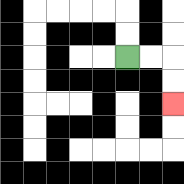{'start': '[5, 2]', 'end': '[7, 4]', 'path_directions': 'R,R,D,D', 'path_coordinates': '[[5, 2], [6, 2], [7, 2], [7, 3], [7, 4]]'}